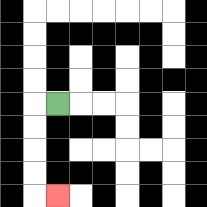{'start': '[2, 4]', 'end': '[2, 8]', 'path_directions': 'L,D,D,D,D,R', 'path_coordinates': '[[2, 4], [1, 4], [1, 5], [1, 6], [1, 7], [1, 8], [2, 8]]'}